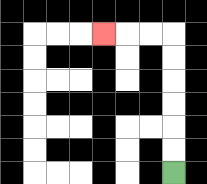{'start': '[7, 7]', 'end': '[4, 1]', 'path_directions': 'U,U,U,U,U,U,L,L,L', 'path_coordinates': '[[7, 7], [7, 6], [7, 5], [7, 4], [7, 3], [7, 2], [7, 1], [6, 1], [5, 1], [4, 1]]'}